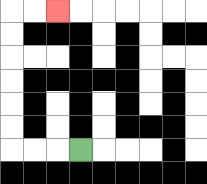{'start': '[3, 6]', 'end': '[2, 0]', 'path_directions': 'L,L,L,U,U,U,U,U,U,R,R', 'path_coordinates': '[[3, 6], [2, 6], [1, 6], [0, 6], [0, 5], [0, 4], [0, 3], [0, 2], [0, 1], [0, 0], [1, 0], [2, 0]]'}